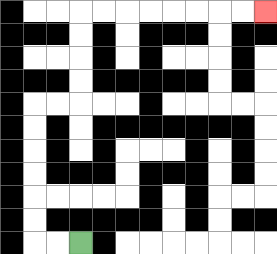{'start': '[3, 10]', 'end': '[11, 0]', 'path_directions': 'L,L,U,U,U,U,U,U,R,R,U,U,U,U,R,R,R,R,R,R,R,R', 'path_coordinates': '[[3, 10], [2, 10], [1, 10], [1, 9], [1, 8], [1, 7], [1, 6], [1, 5], [1, 4], [2, 4], [3, 4], [3, 3], [3, 2], [3, 1], [3, 0], [4, 0], [5, 0], [6, 0], [7, 0], [8, 0], [9, 0], [10, 0], [11, 0]]'}